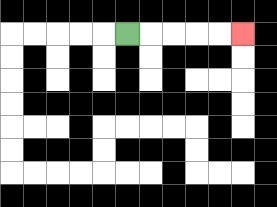{'start': '[5, 1]', 'end': '[10, 1]', 'path_directions': 'R,R,R,R,R', 'path_coordinates': '[[5, 1], [6, 1], [7, 1], [8, 1], [9, 1], [10, 1]]'}